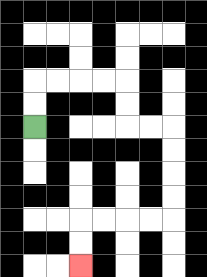{'start': '[1, 5]', 'end': '[3, 11]', 'path_directions': 'U,U,R,R,R,R,D,D,R,R,D,D,D,D,L,L,L,L,D,D', 'path_coordinates': '[[1, 5], [1, 4], [1, 3], [2, 3], [3, 3], [4, 3], [5, 3], [5, 4], [5, 5], [6, 5], [7, 5], [7, 6], [7, 7], [7, 8], [7, 9], [6, 9], [5, 9], [4, 9], [3, 9], [3, 10], [3, 11]]'}